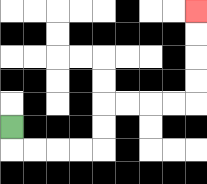{'start': '[0, 5]', 'end': '[8, 0]', 'path_directions': 'D,R,R,R,R,U,U,R,R,R,R,U,U,U,U', 'path_coordinates': '[[0, 5], [0, 6], [1, 6], [2, 6], [3, 6], [4, 6], [4, 5], [4, 4], [5, 4], [6, 4], [7, 4], [8, 4], [8, 3], [8, 2], [8, 1], [8, 0]]'}